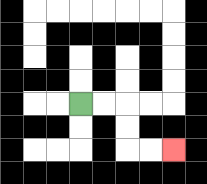{'start': '[3, 4]', 'end': '[7, 6]', 'path_directions': 'R,R,D,D,R,R', 'path_coordinates': '[[3, 4], [4, 4], [5, 4], [5, 5], [5, 6], [6, 6], [7, 6]]'}